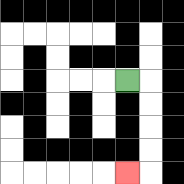{'start': '[5, 3]', 'end': '[5, 7]', 'path_directions': 'R,D,D,D,D,L', 'path_coordinates': '[[5, 3], [6, 3], [6, 4], [6, 5], [6, 6], [6, 7], [5, 7]]'}